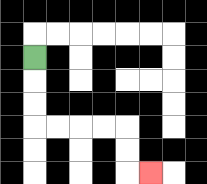{'start': '[1, 2]', 'end': '[6, 7]', 'path_directions': 'D,D,D,R,R,R,R,D,D,R', 'path_coordinates': '[[1, 2], [1, 3], [1, 4], [1, 5], [2, 5], [3, 5], [4, 5], [5, 5], [5, 6], [5, 7], [6, 7]]'}